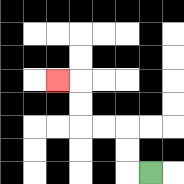{'start': '[6, 7]', 'end': '[2, 3]', 'path_directions': 'L,U,U,L,L,U,U,L', 'path_coordinates': '[[6, 7], [5, 7], [5, 6], [5, 5], [4, 5], [3, 5], [3, 4], [3, 3], [2, 3]]'}